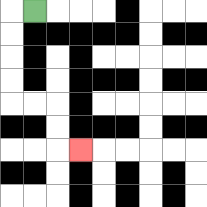{'start': '[1, 0]', 'end': '[3, 6]', 'path_directions': 'L,D,D,D,D,R,R,D,D,R', 'path_coordinates': '[[1, 0], [0, 0], [0, 1], [0, 2], [0, 3], [0, 4], [1, 4], [2, 4], [2, 5], [2, 6], [3, 6]]'}